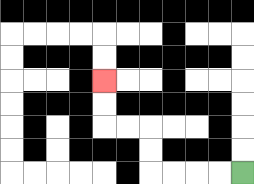{'start': '[10, 7]', 'end': '[4, 3]', 'path_directions': 'L,L,L,L,U,U,L,L,U,U', 'path_coordinates': '[[10, 7], [9, 7], [8, 7], [7, 7], [6, 7], [6, 6], [6, 5], [5, 5], [4, 5], [4, 4], [4, 3]]'}